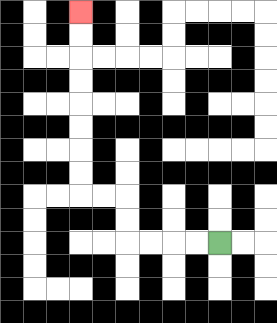{'start': '[9, 10]', 'end': '[3, 0]', 'path_directions': 'L,L,L,L,U,U,L,L,U,U,U,U,U,U,U,U', 'path_coordinates': '[[9, 10], [8, 10], [7, 10], [6, 10], [5, 10], [5, 9], [5, 8], [4, 8], [3, 8], [3, 7], [3, 6], [3, 5], [3, 4], [3, 3], [3, 2], [3, 1], [3, 0]]'}